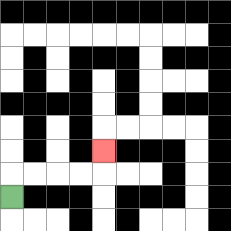{'start': '[0, 8]', 'end': '[4, 6]', 'path_directions': 'U,R,R,R,R,U', 'path_coordinates': '[[0, 8], [0, 7], [1, 7], [2, 7], [3, 7], [4, 7], [4, 6]]'}